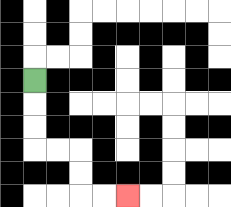{'start': '[1, 3]', 'end': '[5, 8]', 'path_directions': 'D,D,D,R,R,D,D,R,R', 'path_coordinates': '[[1, 3], [1, 4], [1, 5], [1, 6], [2, 6], [3, 6], [3, 7], [3, 8], [4, 8], [5, 8]]'}